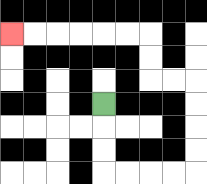{'start': '[4, 4]', 'end': '[0, 1]', 'path_directions': 'D,D,D,R,R,R,R,U,U,U,U,L,L,U,U,L,L,L,L,L,L', 'path_coordinates': '[[4, 4], [4, 5], [4, 6], [4, 7], [5, 7], [6, 7], [7, 7], [8, 7], [8, 6], [8, 5], [8, 4], [8, 3], [7, 3], [6, 3], [6, 2], [6, 1], [5, 1], [4, 1], [3, 1], [2, 1], [1, 1], [0, 1]]'}